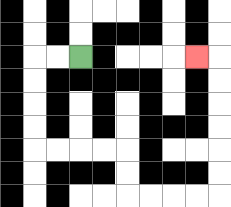{'start': '[3, 2]', 'end': '[8, 2]', 'path_directions': 'L,L,D,D,D,D,R,R,R,R,D,D,R,R,R,R,U,U,U,U,U,U,L', 'path_coordinates': '[[3, 2], [2, 2], [1, 2], [1, 3], [1, 4], [1, 5], [1, 6], [2, 6], [3, 6], [4, 6], [5, 6], [5, 7], [5, 8], [6, 8], [7, 8], [8, 8], [9, 8], [9, 7], [9, 6], [9, 5], [9, 4], [9, 3], [9, 2], [8, 2]]'}